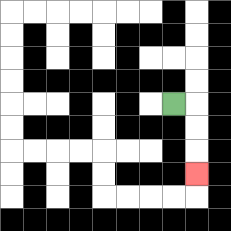{'start': '[7, 4]', 'end': '[8, 7]', 'path_directions': 'R,D,D,D', 'path_coordinates': '[[7, 4], [8, 4], [8, 5], [8, 6], [8, 7]]'}